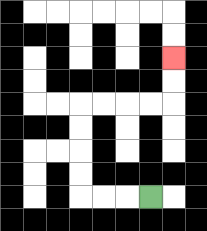{'start': '[6, 8]', 'end': '[7, 2]', 'path_directions': 'L,L,L,U,U,U,U,R,R,R,R,U,U', 'path_coordinates': '[[6, 8], [5, 8], [4, 8], [3, 8], [3, 7], [3, 6], [3, 5], [3, 4], [4, 4], [5, 4], [6, 4], [7, 4], [7, 3], [7, 2]]'}